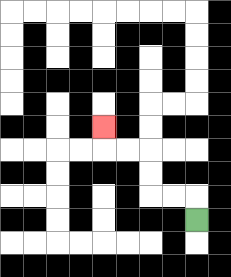{'start': '[8, 9]', 'end': '[4, 5]', 'path_directions': 'U,L,L,U,U,L,L,U', 'path_coordinates': '[[8, 9], [8, 8], [7, 8], [6, 8], [6, 7], [6, 6], [5, 6], [4, 6], [4, 5]]'}